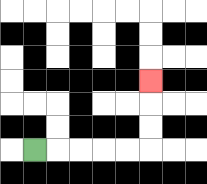{'start': '[1, 6]', 'end': '[6, 3]', 'path_directions': 'R,R,R,R,R,U,U,U', 'path_coordinates': '[[1, 6], [2, 6], [3, 6], [4, 6], [5, 6], [6, 6], [6, 5], [6, 4], [6, 3]]'}